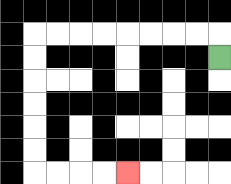{'start': '[9, 2]', 'end': '[5, 7]', 'path_directions': 'U,L,L,L,L,L,L,L,L,D,D,D,D,D,D,R,R,R,R', 'path_coordinates': '[[9, 2], [9, 1], [8, 1], [7, 1], [6, 1], [5, 1], [4, 1], [3, 1], [2, 1], [1, 1], [1, 2], [1, 3], [1, 4], [1, 5], [1, 6], [1, 7], [2, 7], [3, 7], [4, 7], [5, 7]]'}